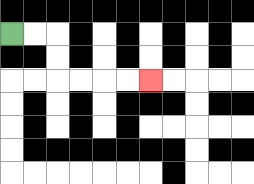{'start': '[0, 1]', 'end': '[6, 3]', 'path_directions': 'R,R,D,D,R,R,R,R', 'path_coordinates': '[[0, 1], [1, 1], [2, 1], [2, 2], [2, 3], [3, 3], [4, 3], [5, 3], [6, 3]]'}